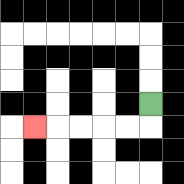{'start': '[6, 4]', 'end': '[1, 5]', 'path_directions': 'D,L,L,L,L,L', 'path_coordinates': '[[6, 4], [6, 5], [5, 5], [4, 5], [3, 5], [2, 5], [1, 5]]'}